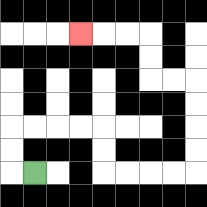{'start': '[1, 7]', 'end': '[3, 1]', 'path_directions': 'L,U,U,R,R,R,R,D,D,R,R,R,R,U,U,U,U,L,L,U,U,L,L,L', 'path_coordinates': '[[1, 7], [0, 7], [0, 6], [0, 5], [1, 5], [2, 5], [3, 5], [4, 5], [4, 6], [4, 7], [5, 7], [6, 7], [7, 7], [8, 7], [8, 6], [8, 5], [8, 4], [8, 3], [7, 3], [6, 3], [6, 2], [6, 1], [5, 1], [4, 1], [3, 1]]'}